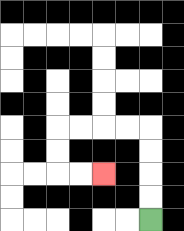{'start': '[6, 9]', 'end': '[4, 7]', 'path_directions': 'U,U,U,U,L,L,L,L,D,D,R,R', 'path_coordinates': '[[6, 9], [6, 8], [6, 7], [6, 6], [6, 5], [5, 5], [4, 5], [3, 5], [2, 5], [2, 6], [2, 7], [3, 7], [4, 7]]'}